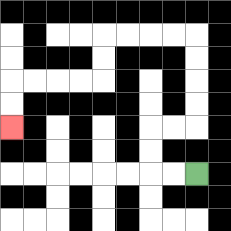{'start': '[8, 7]', 'end': '[0, 5]', 'path_directions': 'L,L,U,U,R,R,U,U,U,U,L,L,L,L,D,D,L,L,L,L,D,D', 'path_coordinates': '[[8, 7], [7, 7], [6, 7], [6, 6], [6, 5], [7, 5], [8, 5], [8, 4], [8, 3], [8, 2], [8, 1], [7, 1], [6, 1], [5, 1], [4, 1], [4, 2], [4, 3], [3, 3], [2, 3], [1, 3], [0, 3], [0, 4], [0, 5]]'}